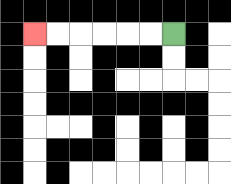{'start': '[7, 1]', 'end': '[1, 1]', 'path_directions': 'L,L,L,L,L,L', 'path_coordinates': '[[7, 1], [6, 1], [5, 1], [4, 1], [3, 1], [2, 1], [1, 1]]'}